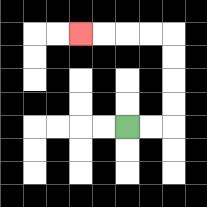{'start': '[5, 5]', 'end': '[3, 1]', 'path_directions': 'R,R,U,U,U,U,L,L,L,L', 'path_coordinates': '[[5, 5], [6, 5], [7, 5], [7, 4], [7, 3], [7, 2], [7, 1], [6, 1], [5, 1], [4, 1], [3, 1]]'}